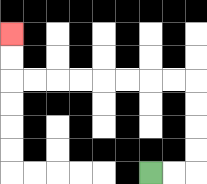{'start': '[6, 7]', 'end': '[0, 1]', 'path_directions': 'R,R,U,U,U,U,L,L,L,L,L,L,L,L,U,U', 'path_coordinates': '[[6, 7], [7, 7], [8, 7], [8, 6], [8, 5], [8, 4], [8, 3], [7, 3], [6, 3], [5, 3], [4, 3], [3, 3], [2, 3], [1, 3], [0, 3], [0, 2], [0, 1]]'}